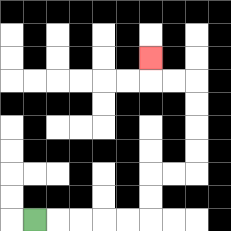{'start': '[1, 9]', 'end': '[6, 2]', 'path_directions': 'R,R,R,R,R,U,U,R,R,U,U,U,U,L,L,U', 'path_coordinates': '[[1, 9], [2, 9], [3, 9], [4, 9], [5, 9], [6, 9], [6, 8], [6, 7], [7, 7], [8, 7], [8, 6], [8, 5], [8, 4], [8, 3], [7, 3], [6, 3], [6, 2]]'}